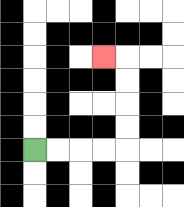{'start': '[1, 6]', 'end': '[4, 2]', 'path_directions': 'R,R,R,R,U,U,U,U,L', 'path_coordinates': '[[1, 6], [2, 6], [3, 6], [4, 6], [5, 6], [5, 5], [5, 4], [5, 3], [5, 2], [4, 2]]'}